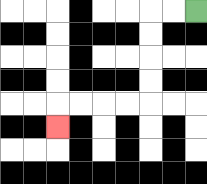{'start': '[8, 0]', 'end': '[2, 5]', 'path_directions': 'L,L,D,D,D,D,L,L,L,L,D', 'path_coordinates': '[[8, 0], [7, 0], [6, 0], [6, 1], [6, 2], [6, 3], [6, 4], [5, 4], [4, 4], [3, 4], [2, 4], [2, 5]]'}